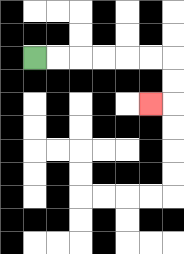{'start': '[1, 2]', 'end': '[6, 4]', 'path_directions': 'R,R,R,R,R,R,D,D,L', 'path_coordinates': '[[1, 2], [2, 2], [3, 2], [4, 2], [5, 2], [6, 2], [7, 2], [7, 3], [7, 4], [6, 4]]'}